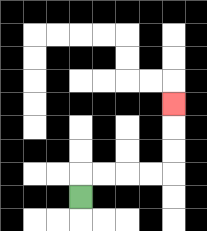{'start': '[3, 8]', 'end': '[7, 4]', 'path_directions': 'U,R,R,R,R,U,U,U', 'path_coordinates': '[[3, 8], [3, 7], [4, 7], [5, 7], [6, 7], [7, 7], [7, 6], [7, 5], [7, 4]]'}